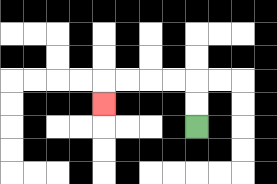{'start': '[8, 5]', 'end': '[4, 4]', 'path_directions': 'U,U,L,L,L,L,D', 'path_coordinates': '[[8, 5], [8, 4], [8, 3], [7, 3], [6, 3], [5, 3], [4, 3], [4, 4]]'}